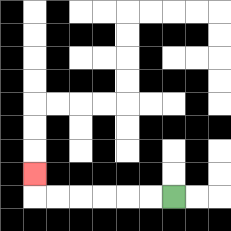{'start': '[7, 8]', 'end': '[1, 7]', 'path_directions': 'L,L,L,L,L,L,U', 'path_coordinates': '[[7, 8], [6, 8], [5, 8], [4, 8], [3, 8], [2, 8], [1, 8], [1, 7]]'}